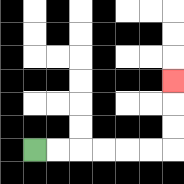{'start': '[1, 6]', 'end': '[7, 3]', 'path_directions': 'R,R,R,R,R,R,U,U,U', 'path_coordinates': '[[1, 6], [2, 6], [3, 6], [4, 6], [5, 6], [6, 6], [7, 6], [7, 5], [7, 4], [7, 3]]'}